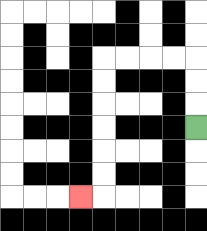{'start': '[8, 5]', 'end': '[3, 8]', 'path_directions': 'U,U,U,L,L,L,L,D,D,D,D,D,D,L', 'path_coordinates': '[[8, 5], [8, 4], [8, 3], [8, 2], [7, 2], [6, 2], [5, 2], [4, 2], [4, 3], [4, 4], [4, 5], [4, 6], [4, 7], [4, 8], [3, 8]]'}